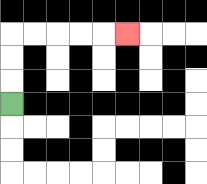{'start': '[0, 4]', 'end': '[5, 1]', 'path_directions': 'U,U,U,R,R,R,R,R', 'path_coordinates': '[[0, 4], [0, 3], [0, 2], [0, 1], [1, 1], [2, 1], [3, 1], [4, 1], [5, 1]]'}